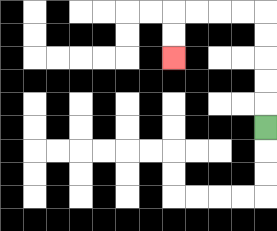{'start': '[11, 5]', 'end': '[7, 2]', 'path_directions': 'U,U,U,U,U,L,L,L,L,D,D', 'path_coordinates': '[[11, 5], [11, 4], [11, 3], [11, 2], [11, 1], [11, 0], [10, 0], [9, 0], [8, 0], [7, 0], [7, 1], [7, 2]]'}